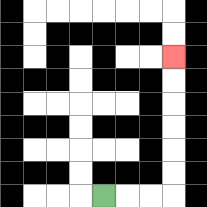{'start': '[4, 8]', 'end': '[7, 2]', 'path_directions': 'R,R,R,U,U,U,U,U,U', 'path_coordinates': '[[4, 8], [5, 8], [6, 8], [7, 8], [7, 7], [7, 6], [7, 5], [7, 4], [7, 3], [7, 2]]'}